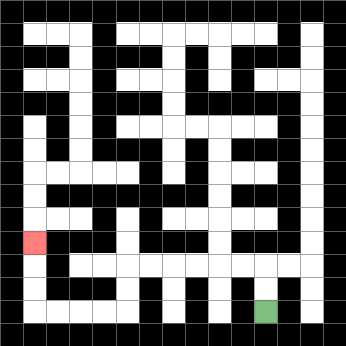{'start': '[11, 13]', 'end': '[1, 10]', 'path_directions': 'U,U,L,L,L,L,L,L,D,D,L,L,L,L,U,U,U', 'path_coordinates': '[[11, 13], [11, 12], [11, 11], [10, 11], [9, 11], [8, 11], [7, 11], [6, 11], [5, 11], [5, 12], [5, 13], [4, 13], [3, 13], [2, 13], [1, 13], [1, 12], [1, 11], [1, 10]]'}